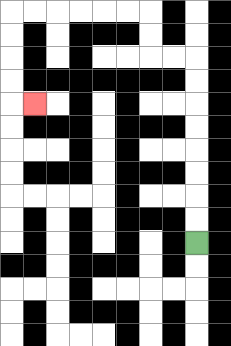{'start': '[8, 10]', 'end': '[1, 4]', 'path_directions': 'U,U,U,U,U,U,U,U,L,L,U,U,L,L,L,L,L,L,D,D,D,D,R', 'path_coordinates': '[[8, 10], [8, 9], [8, 8], [8, 7], [8, 6], [8, 5], [8, 4], [8, 3], [8, 2], [7, 2], [6, 2], [6, 1], [6, 0], [5, 0], [4, 0], [3, 0], [2, 0], [1, 0], [0, 0], [0, 1], [0, 2], [0, 3], [0, 4], [1, 4]]'}